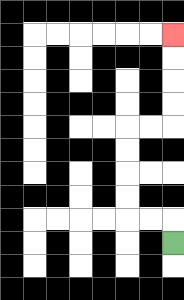{'start': '[7, 10]', 'end': '[7, 1]', 'path_directions': 'U,L,L,U,U,U,U,R,R,U,U,U,U', 'path_coordinates': '[[7, 10], [7, 9], [6, 9], [5, 9], [5, 8], [5, 7], [5, 6], [5, 5], [6, 5], [7, 5], [7, 4], [7, 3], [7, 2], [7, 1]]'}